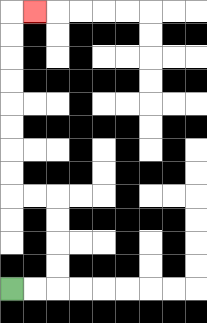{'start': '[0, 12]', 'end': '[1, 0]', 'path_directions': 'R,R,U,U,U,U,L,L,U,U,U,U,U,U,U,U,R', 'path_coordinates': '[[0, 12], [1, 12], [2, 12], [2, 11], [2, 10], [2, 9], [2, 8], [1, 8], [0, 8], [0, 7], [0, 6], [0, 5], [0, 4], [0, 3], [0, 2], [0, 1], [0, 0], [1, 0]]'}